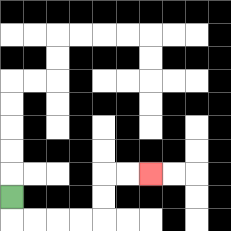{'start': '[0, 8]', 'end': '[6, 7]', 'path_directions': 'D,R,R,R,R,U,U,R,R', 'path_coordinates': '[[0, 8], [0, 9], [1, 9], [2, 9], [3, 9], [4, 9], [4, 8], [4, 7], [5, 7], [6, 7]]'}